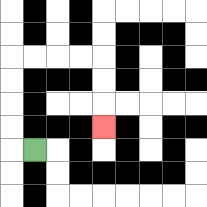{'start': '[1, 6]', 'end': '[4, 5]', 'path_directions': 'L,U,U,U,U,R,R,R,R,D,D,D', 'path_coordinates': '[[1, 6], [0, 6], [0, 5], [0, 4], [0, 3], [0, 2], [1, 2], [2, 2], [3, 2], [4, 2], [4, 3], [4, 4], [4, 5]]'}